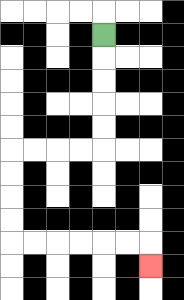{'start': '[4, 1]', 'end': '[6, 11]', 'path_directions': 'D,D,D,D,D,L,L,L,L,D,D,D,D,R,R,R,R,R,R,D', 'path_coordinates': '[[4, 1], [4, 2], [4, 3], [4, 4], [4, 5], [4, 6], [3, 6], [2, 6], [1, 6], [0, 6], [0, 7], [0, 8], [0, 9], [0, 10], [1, 10], [2, 10], [3, 10], [4, 10], [5, 10], [6, 10], [6, 11]]'}